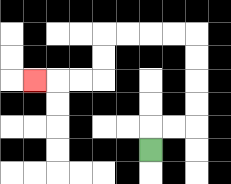{'start': '[6, 6]', 'end': '[1, 3]', 'path_directions': 'U,R,R,U,U,U,U,L,L,L,L,D,D,L,L,L', 'path_coordinates': '[[6, 6], [6, 5], [7, 5], [8, 5], [8, 4], [8, 3], [8, 2], [8, 1], [7, 1], [6, 1], [5, 1], [4, 1], [4, 2], [4, 3], [3, 3], [2, 3], [1, 3]]'}